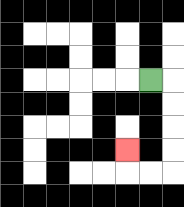{'start': '[6, 3]', 'end': '[5, 6]', 'path_directions': 'R,D,D,D,D,L,L,U', 'path_coordinates': '[[6, 3], [7, 3], [7, 4], [7, 5], [7, 6], [7, 7], [6, 7], [5, 7], [5, 6]]'}